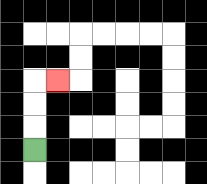{'start': '[1, 6]', 'end': '[2, 3]', 'path_directions': 'U,U,U,R', 'path_coordinates': '[[1, 6], [1, 5], [1, 4], [1, 3], [2, 3]]'}